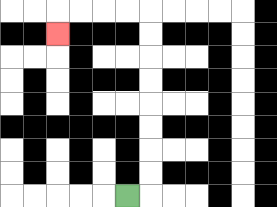{'start': '[5, 8]', 'end': '[2, 1]', 'path_directions': 'R,U,U,U,U,U,U,U,U,L,L,L,L,D', 'path_coordinates': '[[5, 8], [6, 8], [6, 7], [6, 6], [6, 5], [6, 4], [6, 3], [6, 2], [6, 1], [6, 0], [5, 0], [4, 0], [3, 0], [2, 0], [2, 1]]'}